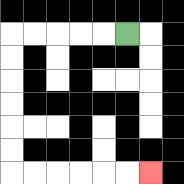{'start': '[5, 1]', 'end': '[6, 7]', 'path_directions': 'L,L,L,L,L,D,D,D,D,D,D,R,R,R,R,R,R', 'path_coordinates': '[[5, 1], [4, 1], [3, 1], [2, 1], [1, 1], [0, 1], [0, 2], [0, 3], [0, 4], [0, 5], [0, 6], [0, 7], [1, 7], [2, 7], [3, 7], [4, 7], [5, 7], [6, 7]]'}